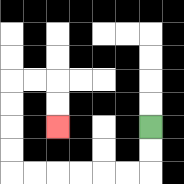{'start': '[6, 5]', 'end': '[2, 5]', 'path_directions': 'D,D,L,L,L,L,L,L,U,U,U,U,R,R,D,D', 'path_coordinates': '[[6, 5], [6, 6], [6, 7], [5, 7], [4, 7], [3, 7], [2, 7], [1, 7], [0, 7], [0, 6], [0, 5], [0, 4], [0, 3], [1, 3], [2, 3], [2, 4], [2, 5]]'}